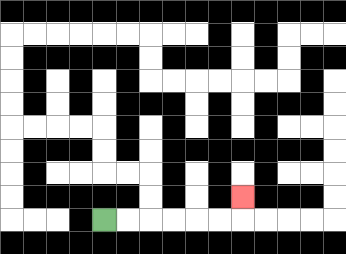{'start': '[4, 9]', 'end': '[10, 8]', 'path_directions': 'R,R,R,R,R,R,U', 'path_coordinates': '[[4, 9], [5, 9], [6, 9], [7, 9], [8, 9], [9, 9], [10, 9], [10, 8]]'}